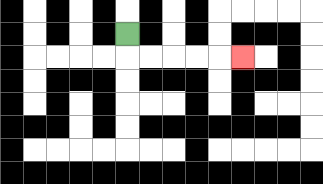{'start': '[5, 1]', 'end': '[10, 2]', 'path_directions': 'D,R,R,R,R,R', 'path_coordinates': '[[5, 1], [5, 2], [6, 2], [7, 2], [8, 2], [9, 2], [10, 2]]'}